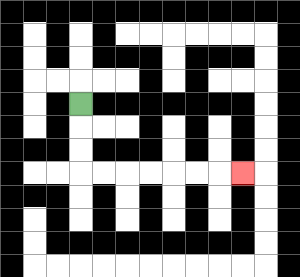{'start': '[3, 4]', 'end': '[10, 7]', 'path_directions': 'D,D,D,R,R,R,R,R,R,R', 'path_coordinates': '[[3, 4], [3, 5], [3, 6], [3, 7], [4, 7], [5, 7], [6, 7], [7, 7], [8, 7], [9, 7], [10, 7]]'}